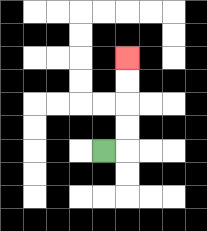{'start': '[4, 6]', 'end': '[5, 2]', 'path_directions': 'R,U,U,U,U', 'path_coordinates': '[[4, 6], [5, 6], [5, 5], [5, 4], [5, 3], [5, 2]]'}